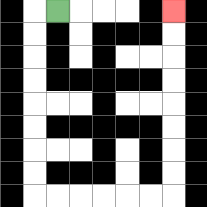{'start': '[2, 0]', 'end': '[7, 0]', 'path_directions': 'L,D,D,D,D,D,D,D,D,R,R,R,R,R,R,U,U,U,U,U,U,U,U', 'path_coordinates': '[[2, 0], [1, 0], [1, 1], [1, 2], [1, 3], [1, 4], [1, 5], [1, 6], [1, 7], [1, 8], [2, 8], [3, 8], [4, 8], [5, 8], [6, 8], [7, 8], [7, 7], [7, 6], [7, 5], [7, 4], [7, 3], [7, 2], [7, 1], [7, 0]]'}